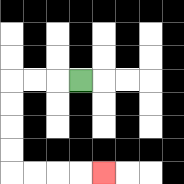{'start': '[3, 3]', 'end': '[4, 7]', 'path_directions': 'L,L,L,D,D,D,D,R,R,R,R', 'path_coordinates': '[[3, 3], [2, 3], [1, 3], [0, 3], [0, 4], [0, 5], [0, 6], [0, 7], [1, 7], [2, 7], [3, 7], [4, 7]]'}